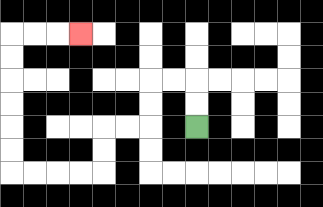{'start': '[8, 5]', 'end': '[3, 1]', 'path_directions': 'U,U,L,L,D,D,L,L,D,D,L,L,L,L,U,U,U,U,U,U,R,R,R', 'path_coordinates': '[[8, 5], [8, 4], [8, 3], [7, 3], [6, 3], [6, 4], [6, 5], [5, 5], [4, 5], [4, 6], [4, 7], [3, 7], [2, 7], [1, 7], [0, 7], [0, 6], [0, 5], [0, 4], [0, 3], [0, 2], [0, 1], [1, 1], [2, 1], [3, 1]]'}